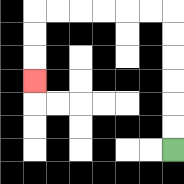{'start': '[7, 6]', 'end': '[1, 3]', 'path_directions': 'U,U,U,U,U,U,L,L,L,L,L,L,D,D,D', 'path_coordinates': '[[7, 6], [7, 5], [7, 4], [7, 3], [7, 2], [7, 1], [7, 0], [6, 0], [5, 0], [4, 0], [3, 0], [2, 0], [1, 0], [1, 1], [1, 2], [1, 3]]'}